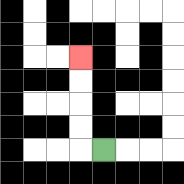{'start': '[4, 6]', 'end': '[3, 2]', 'path_directions': 'L,U,U,U,U', 'path_coordinates': '[[4, 6], [3, 6], [3, 5], [3, 4], [3, 3], [3, 2]]'}